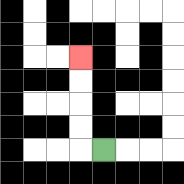{'start': '[4, 6]', 'end': '[3, 2]', 'path_directions': 'L,U,U,U,U', 'path_coordinates': '[[4, 6], [3, 6], [3, 5], [3, 4], [3, 3], [3, 2]]'}